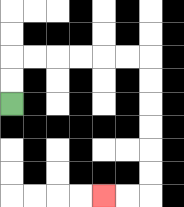{'start': '[0, 4]', 'end': '[4, 8]', 'path_directions': 'U,U,R,R,R,R,R,R,D,D,D,D,D,D,L,L', 'path_coordinates': '[[0, 4], [0, 3], [0, 2], [1, 2], [2, 2], [3, 2], [4, 2], [5, 2], [6, 2], [6, 3], [6, 4], [6, 5], [6, 6], [6, 7], [6, 8], [5, 8], [4, 8]]'}